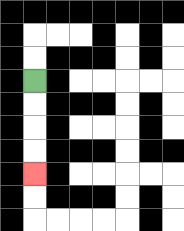{'start': '[1, 3]', 'end': '[1, 7]', 'path_directions': 'D,D,D,D', 'path_coordinates': '[[1, 3], [1, 4], [1, 5], [1, 6], [1, 7]]'}